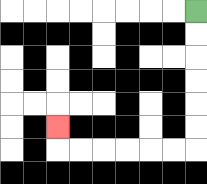{'start': '[8, 0]', 'end': '[2, 5]', 'path_directions': 'D,D,D,D,D,D,L,L,L,L,L,L,U', 'path_coordinates': '[[8, 0], [8, 1], [8, 2], [8, 3], [8, 4], [8, 5], [8, 6], [7, 6], [6, 6], [5, 6], [4, 6], [3, 6], [2, 6], [2, 5]]'}